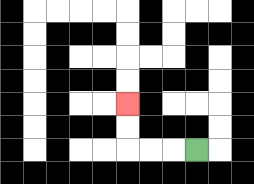{'start': '[8, 6]', 'end': '[5, 4]', 'path_directions': 'L,L,L,U,U', 'path_coordinates': '[[8, 6], [7, 6], [6, 6], [5, 6], [5, 5], [5, 4]]'}